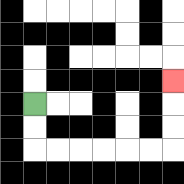{'start': '[1, 4]', 'end': '[7, 3]', 'path_directions': 'D,D,R,R,R,R,R,R,U,U,U', 'path_coordinates': '[[1, 4], [1, 5], [1, 6], [2, 6], [3, 6], [4, 6], [5, 6], [6, 6], [7, 6], [7, 5], [7, 4], [7, 3]]'}